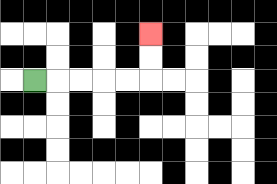{'start': '[1, 3]', 'end': '[6, 1]', 'path_directions': 'R,R,R,R,R,U,U', 'path_coordinates': '[[1, 3], [2, 3], [3, 3], [4, 3], [5, 3], [6, 3], [6, 2], [6, 1]]'}